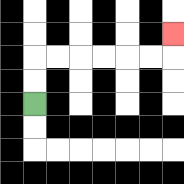{'start': '[1, 4]', 'end': '[7, 1]', 'path_directions': 'U,U,R,R,R,R,R,R,U', 'path_coordinates': '[[1, 4], [1, 3], [1, 2], [2, 2], [3, 2], [4, 2], [5, 2], [6, 2], [7, 2], [7, 1]]'}